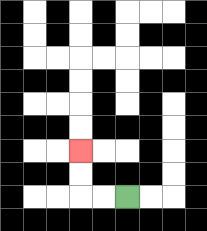{'start': '[5, 8]', 'end': '[3, 6]', 'path_directions': 'L,L,U,U', 'path_coordinates': '[[5, 8], [4, 8], [3, 8], [3, 7], [3, 6]]'}